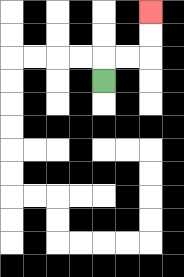{'start': '[4, 3]', 'end': '[6, 0]', 'path_directions': 'U,R,R,U,U', 'path_coordinates': '[[4, 3], [4, 2], [5, 2], [6, 2], [6, 1], [6, 0]]'}